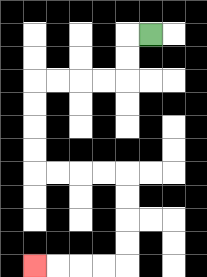{'start': '[6, 1]', 'end': '[1, 11]', 'path_directions': 'L,D,D,L,L,L,L,D,D,D,D,R,R,R,R,D,D,D,D,L,L,L,L', 'path_coordinates': '[[6, 1], [5, 1], [5, 2], [5, 3], [4, 3], [3, 3], [2, 3], [1, 3], [1, 4], [1, 5], [1, 6], [1, 7], [2, 7], [3, 7], [4, 7], [5, 7], [5, 8], [5, 9], [5, 10], [5, 11], [4, 11], [3, 11], [2, 11], [1, 11]]'}